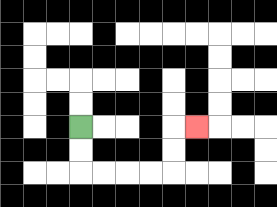{'start': '[3, 5]', 'end': '[8, 5]', 'path_directions': 'D,D,R,R,R,R,U,U,R', 'path_coordinates': '[[3, 5], [3, 6], [3, 7], [4, 7], [5, 7], [6, 7], [7, 7], [7, 6], [7, 5], [8, 5]]'}